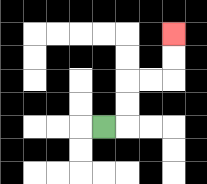{'start': '[4, 5]', 'end': '[7, 1]', 'path_directions': 'R,U,U,R,R,U,U', 'path_coordinates': '[[4, 5], [5, 5], [5, 4], [5, 3], [6, 3], [7, 3], [7, 2], [7, 1]]'}